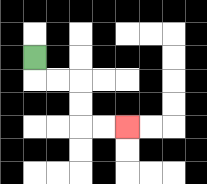{'start': '[1, 2]', 'end': '[5, 5]', 'path_directions': 'D,R,R,D,D,R,R', 'path_coordinates': '[[1, 2], [1, 3], [2, 3], [3, 3], [3, 4], [3, 5], [4, 5], [5, 5]]'}